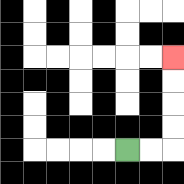{'start': '[5, 6]', 'end': '[7, 2]', 'path_directions': 'R,R,U,U,U,U', 'path_coordinates': '[[5, 6], [6, 6], [7, 6], [7, 5], [7, 4], [7, 3], [7, 2]]'}